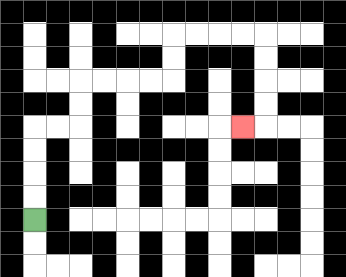{'start': '[1, 9]', 'end': '[10, 5]', 'path_directions': 'U,U,U,U,R,R,U,U,R,R,R,R,U,U,R,R,R,R,D,D,D,D,L', 'path_coordinates': '[[1, 9], [1, 8], [1, 7], [1, 6], [1, 5], [2, 5], [3, 5], [3, 4], [3, 3], [4, 3], [5, 3], [6, 3], [7, 3], [7, 2], [7, 1], [8, 1], [9, 1], [10, 1], [11, 1], [11, 2], [11, 3], [11, 4], [11, 5], [10, 5]]'}